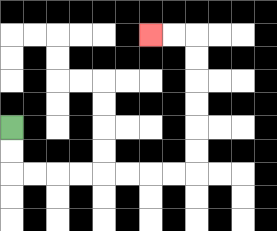{'start': '[0, 5]', 'end': '[6, 1]', 'path_directions': 'D,D,R,R,R,R,R,R,R,R,U,U,U,U,U,U,L,L', 'path_coordinates': '[[0, 5], [0, 6], [0, 7], [1, 7], [2, 7], [3, 7], [4, 7], [5, 7], [6, 7], [7, 7], [8, 7], [8, 6], [8, 5], [8, 4], [8, 3], [8, 2], [8, 1], [7, 1], [6, 1]]'}